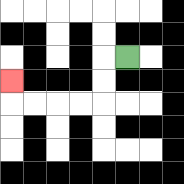{'start': '[5, 2]', 'end': '[0, 3]', 'path_directions': 'L,D,D,L,L,L,L,U', 'path_coordinates': '[[5, 2], [4, 2], [4, 3], [4, 4], [3, 4], [2, 4], [1, 4], [0, 4], [0, 3]]'}